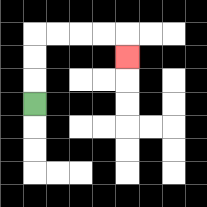{'start': '[1, 4]', 'end': '[5, 2]', 'path_directions': 'U,U,U,R,R,R,R,D', 'path_coordinates': '[[1, 4], [1, 3], [1, 2], [1, 1], [2, 1], [3, 1], [4, 1], [5, 1], [5, 2]]'}